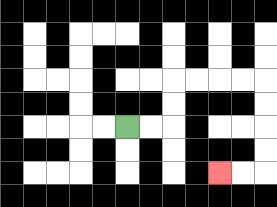{'start': '[5, 5]', 'end': '[9, 7]', 'path_directions': 'R,R,U,U,R,R,R,R,D,D,D,D,L,L', 'path_coordinates': '[[5, 5], [6, 5], [7, 5], [7, 4], [7, 3], [8, 3], [9, 3], [10, 3], [11, 3], [11, 4], [11, 5], [11, 6], [11, 7], [10, 7], [9, 7]]'}